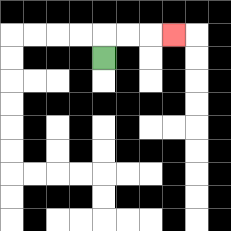{'start': '[4, 2]', 'end': '[7, 1]', 'path_directions': 'U,R,R,R', 'path_coordinates': '[[4, 2], [4, 1], [5, 1], [6, 1], [7, 1]]'}